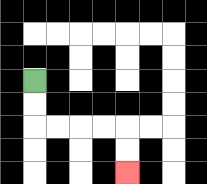{'start': '[1, 3]', 'end': '[5, 7]', 'path_directions': 'D,D,R,R,R,R,D,D', 'path_coordinates': '[[1, 3], [1, 4], [1, 5], [2, 5], [3, 5], [4, 5], [5, 5], [5, 6], [5, 7]]'}